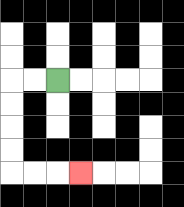{'start': '[2, 3]', 'end': '[3, 7]', 'path_directions': 'L,L,D,D,D,D,R,R,R', 'path_coordinates': '[[2, 3], [1, 3], [0, 3], [0, 4], [0, 5], [0, 6], [0, 7], [1, 7], [2, 7], [3, 7]]'}